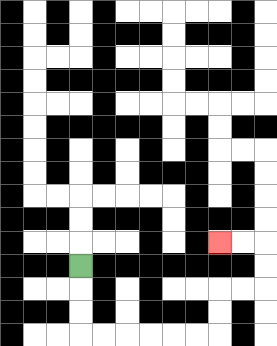{'start': '[3, 11]', 'end': '[9, 10]', 'path_directions': 'D,D,D,R,R,R,R,R,R,U,U,R,R,U,U,L,L', 'path_coordinates': '[[3, 11], [3, 12], [3, 13], [3, 14], [4, 14], [5, 14], [6, 14], [7, 14], [8, 14], [9, 14], [9, 13], [9, 12], [10, 12], [11, 12], [11, 11], [11, 10], [10, 10], [9, 10]]'}